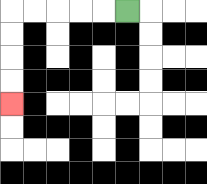{'start': '[5, 0]', 'end': '[0, 4]', 'path_directions': 'L,L,L,L,L,D,D,D,D', 'path_coordinates': '[[5, 0], [4, 0], [3, 0], [2, 0], [1, 0], [0, 0], [0, 1], [0, 2], [0, 3], [0, 4]]'}